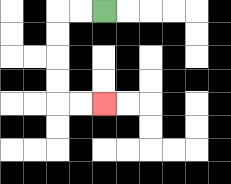{'start': '[4, 0]', 'end': '[4, 4]', 'path_directions': 'L,L,D,D,D,D,R,R', 'path_coordinates': '[[4, 0], [3, 0], [2, 0], [2, 1], [2, 2], [2, 3], [2, 4], [3, 4], [4, 4]]'}